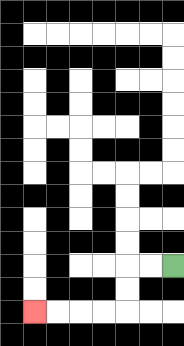{'start': '[7, 11]', 'end': '[1, 13]', 'path_directions': 'L,L,D,D,L,L,L,L', 'path_coordinates': '[[7, 11], [6, 11], [5, 11], [5, 12], [5, 13], [4, 13], [3, 13], [2, 13], [1, 13]]'}